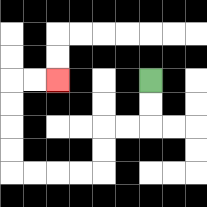{'start': '[6, 3]', 'end': '[2, 3]', 'path_directions': 'D,D,L,L,D,D,L,L,L,L,U,U,U,U,R,R', 'path_coordinates': '[[6, 3], [6, 4], [6, 5], [5, 5], [4, 5], [4, 6], [4, 7], [3, 7], [2, 7], [1, 7], [0, 7], [0, 6], [0, 5], [0, 4], [0, 3], [1, 3], [2, 3]]'}